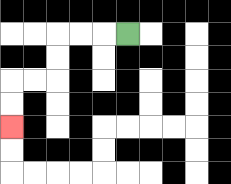{'start': '[5, 1]', 'end': '[0, 5]', 'path_directions': 'L,L,L,D,D,L,L,D,D', 'path_coordinates': '[[5, 1], [4, 1], [3, 1], [2, 1], [2, 2], [2, 3], [1, 3], [0, 3], [0, 4], [0, 5]]'}